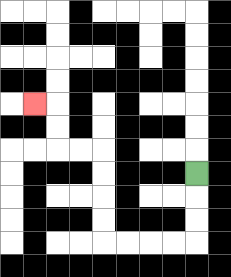{'start': '[8, 7]', 'end': '[1, 4]', 'path_directions': 'D,D,D,L,L,L,L,U,U,U,U,L,L,U,U,L', 'path_coordinates': '[[8, 7], [8, 8], [8, 9], [8, 10], [7, 10], [6, 10], [5, 10], [4, 10], [4, 9], [4, 8], [4, 7], [4, 6], [3, 6], [2, 6], [2, 5], [2, 4], [1, 4]]'}